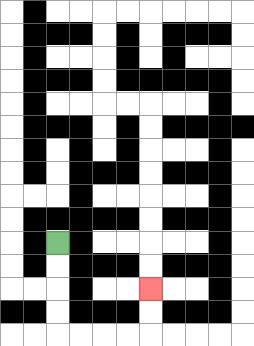{'start': '[2, 10]', 'end': '[6, 12]', 'path_directions': 'D,D,D,D,R,R,R,R,U,U', 'path_coordinates': '[[2, 10], [2, 11], [2, 12], [2, 13], [2, 14], [3, 14], [4, 14], [5, 14], [6, 14], [6, 13], [6, 12]]'}